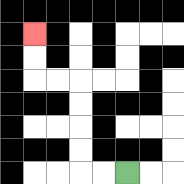{'start': '[5, 7]', 'end': '[1, 1]', 'path_directions': 'L,L,U,U,U,U,L,L,U,U', 'path_coordinates': '[[5, 7], [4, 7], [3, 7], [3, 6], [3, 5], [3, 4], [3, 3], [2, 3], [1, 3], [1, 2], [1, 1]]'}